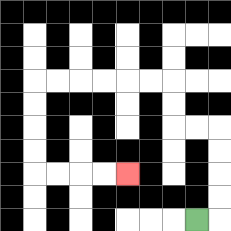{'start': '[8, 9]', 'end': '[5, 7]', 'path_directions': 'R,U,U,U,U,L,L,U,U,L,L,L,L,L,L,D,D,D,D,R,R,R,R', 'path_coordinates': '[[8, 9], [9, 9], [9, 8], [9, 7], [9, 6], [9, 5], [8, 5], [7, 5], [7, 4], [7, 3], [6, 3], [5, 3], [4, 3], [3, 3], [2, 3], [1, 3], [1, 4], [1, 5], [1, 6], [1, 7], [2, 7], [3, 7], [4, 7], [5, 7]]'}